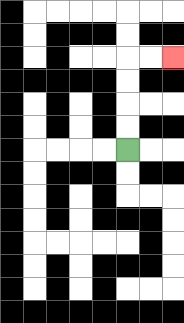{'start': '[5, 6]', 'end': '[7, 2]', 'path_directions': 'U,U,U,U,R,R', 'path_coordinates': '[[5, 6], [5, 5], [5, 4], [5, 3], [5, 2], [6, 2], [7, 2]]'}